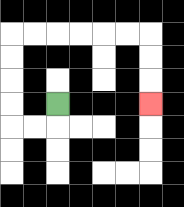{'start': '[2, 4]', 'end': '[6, 4]', 'path_directions': 'D,L,L,U,U,U,U,R,R,R,R,R,R,D,D,D', 'path_coordinates': '[[2, 4], [2, 5], [1, 5], [0, 5], [0, 4], [0, 3], [0, 2], [0, 1], [1, 1], [2, 1], [3, 1], [4, 1], [5, 1], [6, 1], [6, 2], [6, 3], [6, 4]]'}